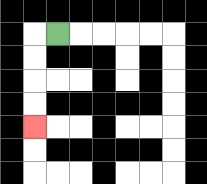{'start': '[2, 1]', 'end': '[1, 5]', 'path_directions': 'L,D,D,D,D', 'path_coordinates': '[[2, 1], [1, 1], [1, 2], [1, 3], [1, 4], [1, 5]]'}